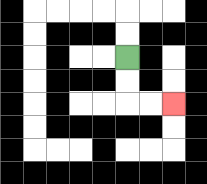{'start': '[5, 2]', 'end': '[7, 4]', 'path_directions': 'D,D,R,R', 'path_coordinates': '[[5, 2], [5, 3], [5, 4], [6, 4], [7, 4]]'}